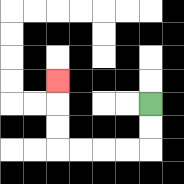{'start': '[6, 4]', 'end': '[2, 3]', 'path_directions': 'D,D,L,L,L,L,U,U,U', 'path_coordinates': '[[6, 4], [6, 5], [6, 6], [5, 6], [4, 6], [3, 6], [2, 6], [2, 5], [2, 4], [2, 3]]'}